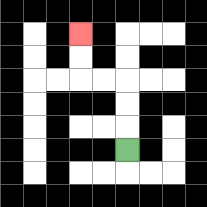{'start': '[5, 6]', 'end': '[3, 1]', 'path_directions': 'U,U,U,L,L,U,U', 'path_coordinates': '[[5, 6], [5, 5], [5, 4], [5, 3], [4, 3], [3, 3], [3, 2], [3, 1]]'}